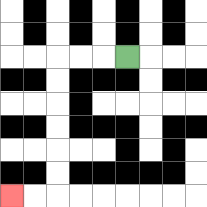{'start': '[5, 2]', 'end': '[0, 8]', 'path_directions': 'L,L,L,D,D,D,D,D,D,L,L', 'path_coordinates': '[[5, 2], [4, 2], [3, 2], [2, 2], [2, 3], [2, 4], [2, 5], [2, 6], [2, 7], [2, 8], [1, 8], [0, 8]]'}